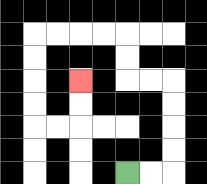{'start': '[5, 7]', 'end': '[3, 3]', 'path_directions': 'R,R,U,U,U,U,L,L,U,U,L,L,L,L,D,D,D,D,R,R,U,U', 'path_coordinates': '[[5, 7], [6, 7], [7, 7], [7, 6], [7, 5], [7, 4], [7, 3], [6, 3], [5, 3], [5, 2], [5, 1], [4, 1], [3, 1], [2, 1], [1, 1], [1, 2], [1, 3], [1, 4], [1, 5], [2, 5], [3, 5], [3, 4], [3, 3]]'}